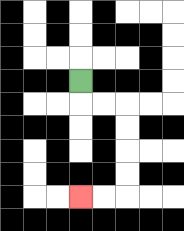{'start': '[3, 3]', 'end': '[3, 8]', 'path_directions': 'D,R,R,D,D,D,D,L,L', 'path_coordinates': '[[3, 3], [3, 4], [4, 4], [5, 4], [5, 5], [5, 6], [5, 7], [5, 8], [4, 8], [3, 8]]'}